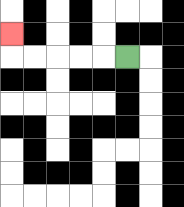{'start': '[5, 2]', 'end': '[0, 1]', 'path_directions': 'L,L,L,L,L,U', 'path_coordinates': '[[5, 2], [4, 2], [3, 2], [2, 2], [1, 2], [0, 2], [0, 1]]'}